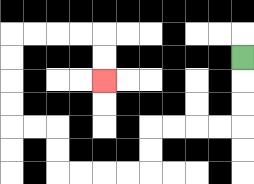{'start': '[10, 2]', 'end': '[4, 3]', 'path_directions': 'D,D,D,L,L,L,L,D,D,L,L,L,L,U,U,L,L,U,U,U,U,R,R,R,R,D,D', 'path_coordinates': '[[10, 2], [10, 3], [10, 4], [10, 5], [9, 5], [8, 5], [7, 5], [6, 5], [6, 6], [6, 7], [5, 7], [4, 7], [3, 7], [2, 7], [2, 6], [2, 5], [1, 5], [0, 5], [0, 4], [0, 3], [0, 2], [0, 1], [1, 1], [2, 1], [3, 1], [4, 1], [4, 2], [4, 3]]'}